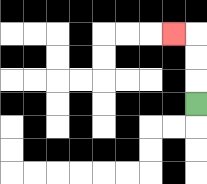{'start': '[8, 4]', 'end': '[7, 1]', 'path_directions': 'U,U,U,L', 'path_coordinates': '[[8, 4], [8, 3], [8, 2], [8, 1], [7, 1]]'}